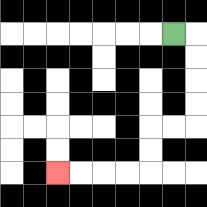{'start': '[7, 1]', 'end': '[2, 7]', 'path_directions': 'R,D,D,D,D,L,L,D,D,L,L,L,L', 'path_coordinates': '[[7, 1], [8, 1], [8, 2], [8, 3], [8, 4], [8, 5], [7, 5], [6, 5], [6, 6], [6, 7], [5, 7], [4, 7], [3, 7], [2, 7]]'}